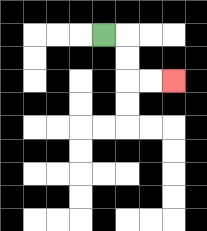{'start': '[4, 1]', 'end': '[7, 3]', 'path_directions': 'R,D,D,R,R', 'path_coordinates': '[[4, 1], [5, 1], [5, 2], [5, 3], [6, 3], [7, 3]]'}